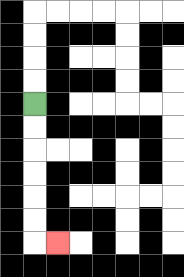{'start': '[1, 4]', 'end': '[2, 10]', 'path_directions': 'D,D,D,D,D,D,R', 'path_coordinates': '[[1, 4], [1, 5], [1, 6], [1, 7], [1, 8], [1, 9], [1, 10], [2, 10]]'}